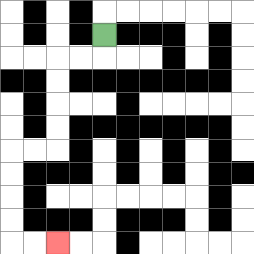{'start': '[4, 1]', 'end': '[2, 10]', 'path_directions': 'D,L,L,D,D,D,D,L,L,D,D,D,D,R,R', 'path_coordinates': '[[4, 1], [4, 2], [3, 2], [2, 2], [2, 3], [2, 4], [2, 5], [2, 6], [1, 6], [0, 6], [0, 7], [0, 8], [0, 9], [0, 10], [1, 10], [2, 10]]'}